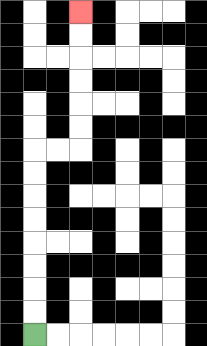{'start': '[1, 14]', 'end': '[3, 0]', 'path_directions': 'U,U,U,U,U,U,U,U,R,R,U,U,U,U,U,U', 'path_coordinates': '[[1, 14], [1, 13], [1, 12], [1, 11], [1, 10], [1, 9], [1, 8], [1, 7], [1, 6], [2, 6], [3, 6], [3, 5], [3, 4], [3, 3], [3, 2], [3, 1], [3, 0]]'}